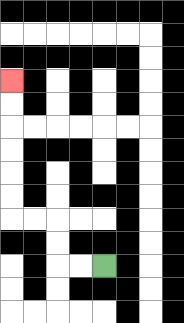{'start': '[4, 11]', 'end': '[0, 3]', 'path_directions': 'L,L,U,U,L,L,U,U,U,U,U,U', 'path_coordinates': '[[4, 11], [3, 11], [2, 11], [2, 10], [2, 9], [1, 9], [0, 9], [0, 8], [0, 7], [0, 6], [0, 5], [0, 4], [0, 3]]'}